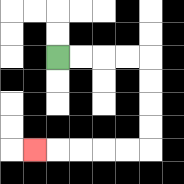{'start': '[2, 2]', 'end': '[1, 6]', 'path_directions': 'R,R,R,R,D,D,D,D,L,L,L,L,L', 'path_coordinates': '[[2, 2], [3, 2], [4, 2], [5, 2], [6, 2], [6, 3], [6, 4], [6, 5], [6, 6], [5, 6], [4, 6], [3, 6], [2, 6], [1, 6]]'}